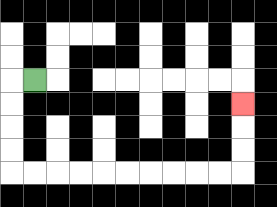{'start': '[1, 3]', 'end': '[10, 4]', 'path_directions': 'L,D,D,D,D,R,R,R,R,R,R,R,R,R,R,U,U,U', 'path_coordinates': '[[1, 3], [0, 3], [0, 4], [0, 5], [0, 6], [0, 7], [1, 7], [2, 7], [3, 7], [4, 7], [5, 7], [6, 7], [7, 7], [8, 7], [9, 7], [10, 7], [10, 6], [10, 5], [10, 4]]'}